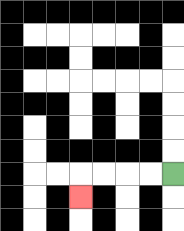{'start': '[7, 7]', 'end': '[3, 8]', 'path_directions': 'L,L,L,L,D', 'path_coordinates': '[[7, 7], [6, 7], [5, 7], [4, 7], [3, 7], [3, 8]]'}